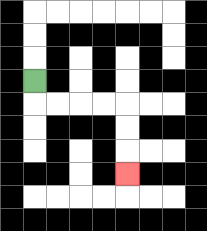{'start': '[1, 3]', 'end': '[5, 7]', 'path_directions': 'D,R,R,R,R,D,D,D', 'path_coordinates': '[[1, 3], [1, 4], [2, 4], [3, 4], [4, 4], [5, 4], [5, 5], [5, 6], [5, 7]]'}